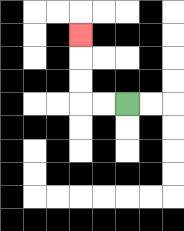{'start': '[5, 4]', 'end': '[3, 1]', 'path_directions': 'L,L,U,U,U', 'path_coordinates': '[[5, 4], [4, 4], [3, 4], [3, 3], [3, 2], [3, 1]]'}